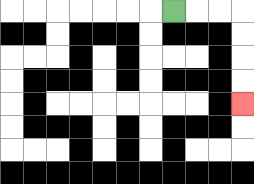{'start': '[7, 0]', 'end': '[10, 4]', 'path_directions': 'R,R,R,D,D,D,D', 'path_coordinates': '[[7, 0], [8, 0], [9, 0], [10, 0], [10, 1], [10, 2], [10, 3], [10, 4]]'}